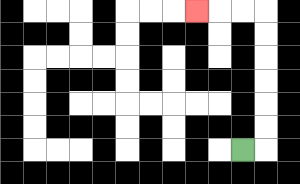{'start': '[10, 6]', 'end': '[8, 0]', 'path_directions': 'R,U,U,U,U,U,U,L,L,L', 'path_coordinates': '[[10, 6], [11, 6], [11, 5], [11, 4], [11, 3], [11, 2], [11, 1], [11, 0], [10, 0], [9, 0], [8, 0]]'}